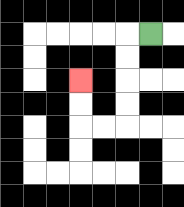{'start': '[6, 1]', 'end': '[3, 3]', 'path_directions': 'L,D,D,D,D,L,L,U,U', 'path_coordinates': '[[6, 1], [5, 1], [5, 2], [5, 3], [5, 4], [5, 5], [4, 5], [3, 5], [3, 4], [3, 3]]'}